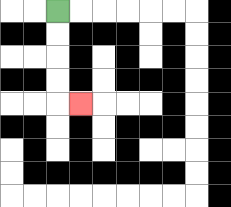{'start': '[2, 0]', 'end': '[3, 4]', 'path_directions': 'D,D,D,D,R', 'path_coordinates': '[[2, 0], [2, 1], [2, 2], [2, 3], [2, 4], [3, 4]]'}